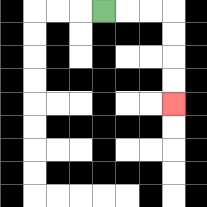{'start': '[4, 0]', 'end': '[7, 4]', 'path_directions': 'R,R,R,D,D,D,D', 'path_coordinates': '[[4, 0], [5, 0], [6, 0], [7, 0], [7, 1], [7, 2], [7, 3], [7, 4]]'}